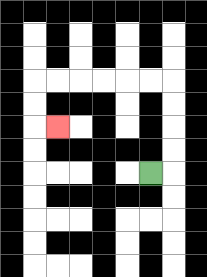{'start': '[6, 7]', 'end': '[2, 5]', 'path_directions': 'R,U,U,U,U,L,L,L,L,L,L,D,D,R', 'path_coordinates': '[[6, 7], [7, 7], [7, 6], [7, 5], [7, 4], [7, 3], [6, 3], [5, 3], [4, 3], [3, 3], [2, 3], [1, 3], [1, 4], [1, 5], [2, 5]]'}